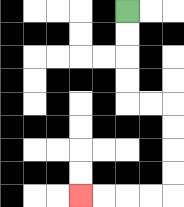{'start': '[5, 0]', 'end': '[3, 8]', 'path_directions': 'D,D,D,D,R,R,D,D,D,D,L,L,L,L', 'path_coordinates': '[[5, 0], [5, 1], [5, 2], [5, 3], [5, 4], [6, 4], [7, 4], [7, 5], [7, 6], [7, 7], [7, 8], [6, 8], [5, 8], [4, 8], [3, 8]]'}